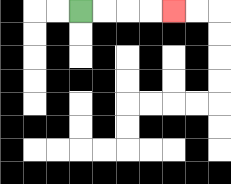{'start': '[3, 0]', 'end': '[7, 0]', 'path_directions': 'R,R,R,R', 'path_coordinates': '[[3, 0], [4, 0], [5, 0], [6, 0], [7, 0]]'}